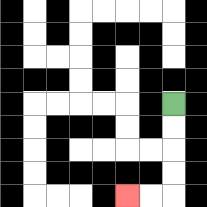{'start': '[7, 4]', 'end': '[5, 8]', 'path_directions': 'D,D,D,D,L,L', 'path_coordinates': '[[7, 4], [7, 5], [7, 6], [7, 7], [7, 8], [6, 8], [5, 8]]'}